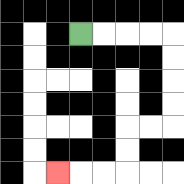{'start': '[3, 1]', 'end': '[2, 7]', 'path_directions': 'R,R,R,R,D,D,D,D,L,L,D,D,L,L,L', 'path_coordinates': '[[3, 1], [4, 1], [5, 1], [6, 1], [7, 1], [7, 2], [7, 3], [7, 4], [7, 5], [6, 5], [5, 5], [5, 6], [5, 7], [4, 7], [3, 7], [2, 7]]'}